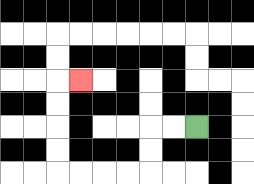{'start': '[8, 5]', 'end': '[3, 3]', 'path_directions': 'L,L,D,D,L,L,L,L,U,U,U,U,R', 'path_coordinates': '[[8, 5], [7, 5], [6, 5], [6, 6], [6, 7], [5, 7], [4, 7], [3, 7], [2, 7], [2, 6], [2, 5], [2, 4], [2, 3], [3, 3]]'}